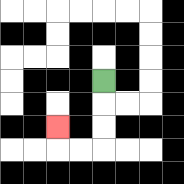{'start': '[4, 3]', 'end': '[2, 5]', 'path_directions': 'D,D,D,L,L,U', 'path_coordinates': '[[4, 3], [4, 4], [4, 5], [4, 6], [3, 6], [2, 6], [2, 5]]'}